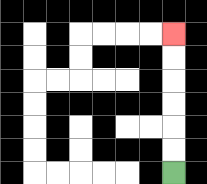{'start': '[7, 7]', 'end': '[7, 1]', 'path_directions': 'U,U,U,U,U,U', 'path_coordinates': '[[7, 7], [7, 6], [7, 5], [7, 4], [7, 3], [7, 2], [7, 1]]'}